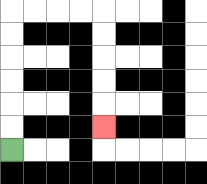{'start': '[0, 6]', 'end': '[4, 5]', 'path_directions': 'U,U,U,U,U,U,R,R,R,R,D,D,D,D,D', 'path_coordinates': '[[0, 6], [0, 5], [0, 4], [0, 3], [0, 2], [0, 1], [0, 0], [1, 0], [2, 0], [3, 0], [4, 0], [4, 1], [4, 2], [4, 3], [4, 4], [4, 5]]'}